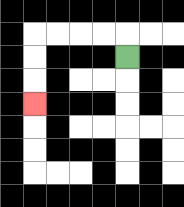{'start': '[5, 2]', 'end': '[1, 4]', 'path_directions': 'U,L,L,L,L,D,D,D', 'path_coordinates': '[[5, 2], [5, 1], [4, 1], [3, 1], [2, 1], [1, 1], [1, 2], [1, 3], [1, 4]]'}